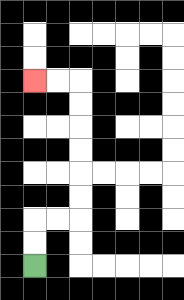{'start': '[1, 11]', 'end': '[1, 3]', 'path_directions': 'U,U,R,R,U,U,U,U,U,U,L,L', 'path_coordinates': '[[1, 11], [1, 10], [1, 9], [2, 9], [3, 9], [3, 8], [3, 7], [3, 6], [3, 5], [3, 4], [3, 3], [2, 3], [1, 3]]'}